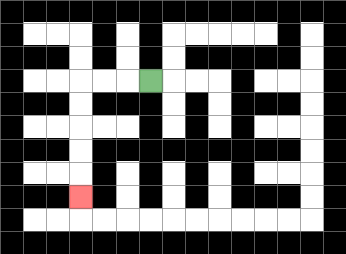{'start': '[6, 3]', 'end': '[3, 8]', 'path_directions': 'L,L,L,D,D,D,D,D', 'path_coordinates': '[[6, 3], [5, 3], [4, 3], [3, 3], [3, 4], [3, 5], [3, 6], [3, 7], [3, 8]]'}